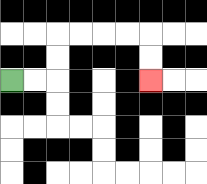{'start': '[0, 3]', 'end': '[6, 3]', 'path_directions': 'R,R,U,U,R,R,R,R,D,D', 'path_coordinates': '[[0, 3], [1, 3], [2, 3], [2, 2], [2, 1], [3, 1], [4, 1], [5, 1], [6, 1], [6, 2], [6, 3]]'}